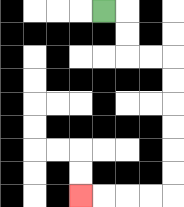{'start': '[4, 0]', 'end': '[3, 8]', 'path_directions': 'R,D,D,R,R,D,D,D,D,D,D,L,L,L,L', 'path_coordinates': '[[4, 0], [5, 0], [5, 1], [5, 2], [6, 2], [7, 2], [7, 3], [7, 4], [7, 5], [7, 6], [7, 7], [7, 8], [6, 8], [5, 8], [4, 8], [3, 8]]'}